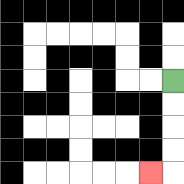{'start': '[7, 3]', 'end': '[6, 7]', 'path_directions': 'D,D,D,D,L', 'path_coordinates': '[[7, 3], [7, 4], [7, 5], [7, 6], [7, 7], [6, 7]]'}